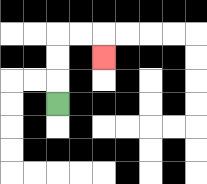{'start': '[2, 4]', 'end': '[4, 2]', 'path_directions': 'U,U,U,R,R,D', 'path_coordinates': '[[2, 4], [2, 3], [2, 2], [2, 1], [3, 1], [4, 1], [4, 2]]'}